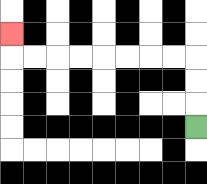{'start': '[8, 5]', 'end': '[0, 1]', 'path_directions': 'U,U,U,L,L,L,L,L,L,L,L,U', 'path_coordinates': '[[8, 5], [8, 4], [8, 3], [8, 2], [7, 2], [6, 2], [5, 2], [4, 2], [3, 2], [2, 2], [1, 2], [0, 2], [0, 1]]'}